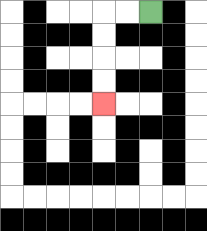{'start': '[6, 0]', 'end': '[4, 4]', 'path_directions': 'L,L,D,D,D,D', 'path_coordinates': '[[6, 0], [5, 0], [4, 0], [4, 1], [4, 2], [4, 3], [4, 4]]'}